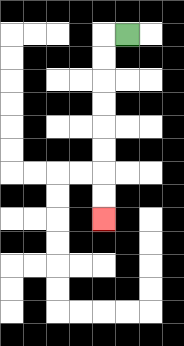{'start': '[5, 1]', 'end': '[4, 9]', 'path_directions': 'L,D,D,D,D,D,D,D,D', 'path_coordinates': '[[5, 1], [4, 1], [4, 2], [4, 3], [4, 4], [4, 5], [4, 6], [4, 7], [4, 8], [4, 9]]'}